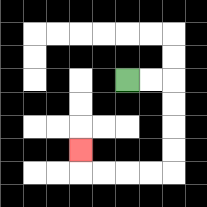{'start': '[5, 3]', 'end': '[3, 6]', 'path_directions': 'R,R,D,D,D,D,L,L,L,L,U', 'path_coordinates': '[[5, 3], [6, 3], [7, 3], [7, 4], [7, 5], [7, 6], [7, 7], [6, 7], [5, 7], [4, 7], [3, 7], [3, 6]]'}